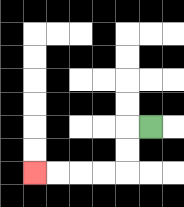{'start': '[6, 5]', 'end': '[1, 7]', 'path_directions': 'L,D,D,L,L,L,L', 'path_coordinates': '[[6, 5], [5, 5], [5, 6], [5, 7], [4, 7], [3, 7], [2, 7], [1, 7]]'}